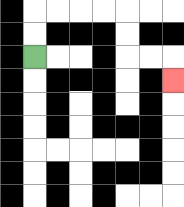{'start': '[1, 2]', 'end': '[7, 3]', 'path_directions': 'U,U,R,R,R,R,D,D,R,R,D', 'path_coordinates': '[[1, 2], [1, 1], [1, 0], [2, 0], [3, 0], [4, 0], [5, 0], [5, 1], [5, 2], [6, 2], [7, 2], [7, 3]]'}